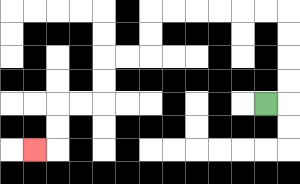{'start': '[11, 4]', 'end': '[1, 6]', 'path_directions': 'R,U,U,U,U,L,L,L,L,L,L,D,D,L,L,D,D,L,L,D,D,L', 'path_coordinates': '[[11, 4], [12, 4], [12, 3], [12, 2], [12, 1], [12, 0], [11, 0], [10, 0], [9, 0], [8, 0], [7, 0], [6, 0], [6, 1], [6, 2], [5, 2], [4, 2], [4, 3], [4, 4], [3, 4], [2, 4], [2, 5], [2, 6], [1, 6]]'}